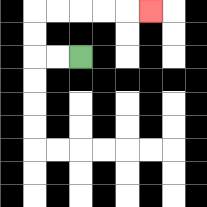{'start': '[3, 2]', 'end': '[6, 0]', 'path_directions': 'L,L,U,U,R,R,R,R,R', 'path_coordinates': '[[3, 2], [2, 2], [1, 2], [1, 1], [1, 0], [2, 0], [3, 0], [4, 0], [5, 0], [6, 0]]'}